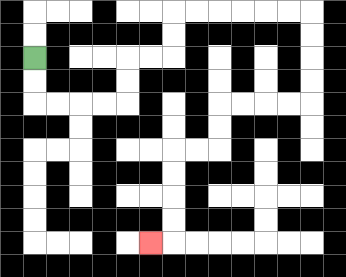{'start': '[1, 2]', 'end': '[6, 10]', 'path_directions': 'D,D,R,R,R,R,U,U,R,R,U,U,R,R,R,R,R,R,D,D,D,D,L,L,L,L,D,D,L,L,D,D,D,D,L', 'path_coordinates': '[[1, 2], [1, 3], [1, 4], [2, 4], [3, 4], [4, 4], [5, 4], [5, 3], [5, 2], [6, 2], [7, 2], [7, 1], [7, 0], [8, 0], [9, 0], [10, 0], [11, 0], [12, 0], [13, 0], [13, 1], [13, 2], [13, 3], [13, 4], [12, 4], [11, 4], [10, 4], [9, 4], [9, 5], [9, 6], [8, 6], [7, 6], [7, 7], [7, 8], [7, 9], [7, 10], [6, 10]]'}